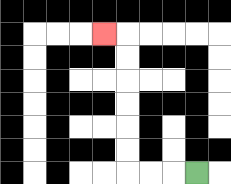{'start': '[8, 7]', 'end': '[4, 1]', 'path_directions': 'L,L,L,U,U,U,U,U,U,L', 'path_coordinates': '[[8, 7], [7, 7], [6, 7], [5, 7], [5, 6], [5, 5], [5, 4], [5, 3], [5, 2], [5, 1], [4, 1]]'}